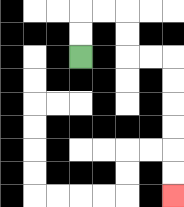{'start': '[3, 2]', 'end': '[7, 8]', 'path_directions': 'U,U,R,R,D,D,R,R,D,D,D,D,D,D', 'path_coordinates': '[[3, 2], [3, 1], [3, 0], [4, 0], [5, 0], [5, 1], [5, 2], [6, 2], [7, 2], [7, 3], [7, 4], [7, 5], [7, 6], [7, 7], [7, 8]]'}